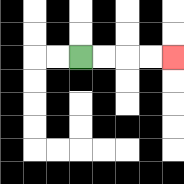{'start': '[3, 2]', 'end': '[7, 2]', 'path_directions': 'R,R,R,R', 'path_coordinates': '[[3, 2], [4, 2], [5, 2], [6, 2], [7, 2]]'}